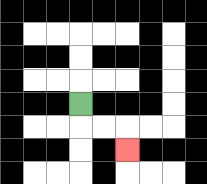{'start': '[3, 4]', 'end': '[5, 6]', 'path_directions': 'D,R,R,D', 'path_coordinates': '[[3, 4], [3, 5], [4, 5], [5, 5], [5, 6]]'}